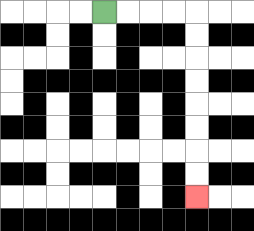{'start': '[4, 0]', 'end': '[8, 8]', 'path_directions': 'R,R,R,R,D,D,D,D,D,D,D,D', 'path_coordinates': '[[4, 0], [5, 0], [6, 0], [7, 0], [8, 0], [8, 1], [8, 2], [8, 3], [8, 4], [8, 5], [8, 6], [8, 7], [8, 8]]'}